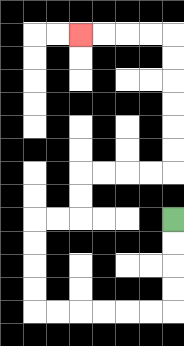{'start': '[7, 9]', 'end': '[3, 1]', 'path_directions': 'D,D,D,D,L,L,L,L,L,L,U,U,U,U,R,R,U,U,R,R,R,R,U,U,U,U,U,U,L,L,L,L', 'path_coordinates': '[[7, 9], [7, 10], [7, 11], [7, 12], [7, 13], [6, 13], [5, 13], [4, 13], [3, 13], [2, 13], [1, 13], [1, 12], [1, 11], [1, 10], [1, 9], [2, 9], [3, 9], [3, 8], [3, 7], [4, 7], [5, 7], [6, 7], [7, 7], [7, 6], [7, 5], [7, 4], [7, 3], [7, 2], [7, 1], [6, 1], [5, 1], [4, 1], [3, 1]]'}